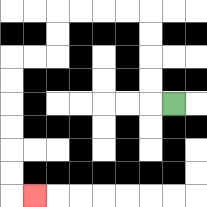{'start': '[7, 4]', 'end': '[1, 8]', 'path_directions': 'L,U,U,U,U,L,L,L,L,D,D,L,L,D,D,D,D,D,D,R', 'path_coordinates': '[[7, 4], [6, 4], [6, 3], [6, 2], [6, 1], [6, 0], [5, 0], [4, 0], [3, 0], [2, 0], [2, 1], [2, 2], [1, 2], [0, 2], [0, 3], [0, 4], [0, 5], [0, 6], [0, 7], [0, 8], [1, 8]]'}